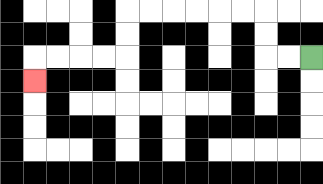{'start': '[13, 2]', 'end': '[1, 3]', 'path_directions': 'L,L,U,U,L,L,L,L,L,L,D,D,L,L,L,L,D', 'path_coordinates': '[[13, 2], [12, 2], [11, 2], [11, 1], [11, 0], [10, 0], [9, 0], [8, 0], [7, 0], [6, 0], [5, 0], [5, 1], [5, 2], [4, 2], [3, 2], [2, 2], [1, 2], [1, 3]]'}